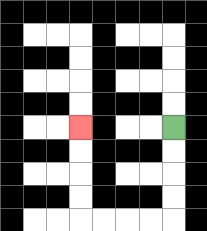{'start': '[7, 5]', 'end': '[3, 5]', 'path_directions': 'D,D,D,D,L,L,L,L,U,U,U,U', 'path_coordinates': '[[7, 5], [7, 6], [7, 7], [7, 8], [7, 9], [6, 9], [5, 9], [4, 9], [3, 9], [3, 8], [3, 7], [3, 6], [3, 5]]'}